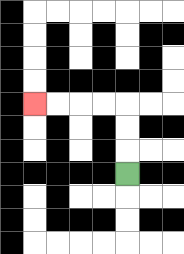{'start': '[5, 7]', 'end': '[1, 4]', 'path_directions': 'U,U,U,L,L,L,L', 'path_coordinates': '[[5, 7], [5, 6], [5, 5], [5, 4], [4, 4], [3, 4], [2, 4], [1, 4]]'}